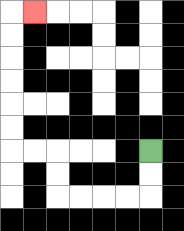{'start': '[6, 6]', 'end': '[1, 0]', 'path_directions': 'D,D,L,L,L,L,U,U,L,L,U,U,U,U,U,U,R', 'path_coordinates': '[[6, 6], [6, 7], [6, 8], [5, 8], [4, 8], [3, 8], [2, 8], [2, 7], [2, 6], [1, 6], [0, 6], [0, 5], [0, 4], [0, 3], [0, 2], [0, 1], [0, 0], [1, 0]]'}